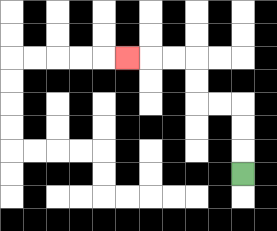{'start': '[10, 7]', 'end': '[5, 2]', 'path_directions': 'U,U,U,L,L,U,U,L,L,L', 'path_coordinates': '[[10, 7], [10, 6], [10, 5], [10, 4], [9, 4], [8, 4], [8, 3], [8, 2], [7, 2], [6, 2], [5, 2]]'}